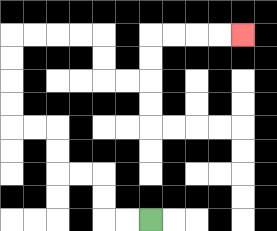{'start': '[6, 9]', 'end': '[10, 1]', 'path_directions': 'L,L,U,U,L,L,U,U,L,L,U,U,U,U,R,R,R,R,D,D,R,R,U,U,R,R,R,R', 'path_coordinates': '[[6, 9], [5, 9], [4, 9], [4, 8], [4, 7], [3, 7], [2, 7], [2, 6], [2, 5], [1, 5], [0, 5], [0, 4], [0, 3], [0, 2], [0, 1], [1, 1], [2, 1], [3, 1], [4, 1], [4, 2], [4, 3], [5, 3], [6, 3], [6, 2], [6, 1], [7, 1], [8, 1], [9, 1], [10, 1]]'}